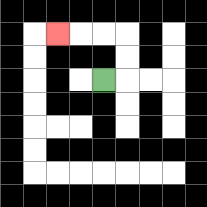{'start': '[4, 3]', 'end': '[2, 1]', 'path_directions': 'R,U,U,L,L,L', 'path_coordinates': '[[4, 3], [5, 3], [5, 2], [5, 1], [4, 1], [3, 1], [2, 1]]'}